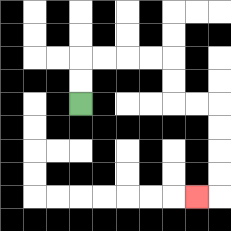{'start': '[3, 4]', 'end': '[8, 8]', 'path_directions': 'U,U,R,R,R,R,D,D,R,R,D,D,D,D,L', 'path_coordinates': '[[3, 4], [3, 3], [3, 2], [4, 2], [5, 2], [6, 2], [7, 2], [7, 3], [7, 4], [8, 4], [9, 4], [9, 5], [9, 6], [9, 7], [9, 8], [8, 8]]'}